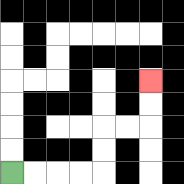{'start': '[0, 7]', 'end': '[6, 3]', 'path_directions': 'R,R,R,R,U,U,R,R,U,U', 'path_coordinates': '[[0, 7], [1, 7], [2, 7], [3, 7], [4, 7], [4, 6], [4, 5], [5, 5], [6, 5], [6, 4], [6, 3]]'}